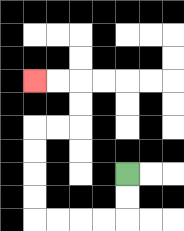{'start': '[5, 7]', 'end': '[1, 3]', 'path_directions': 'D,D,L,L,L,L,U,U,U,U,R,R,U,U,L,L', 'path_coordinates': '[[5, 7], [5, 8], [5, 9], [4, 9], [3, 9], [2, 9], [1, 9], [1, 8], [1, 7], [1, 6], [1, 5], [2, 5], [3, 5], [3, 4], [3, 3], [2, 3], [1, 3]]'}